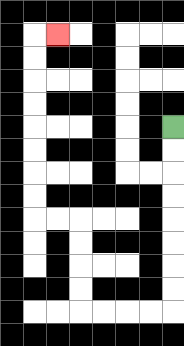{'start': '[7, 5]', 'end': '[2, 1]', 'path_directions': 'D,D,D,D,D,D,D,D,L,L,L,L,U,U,U,U,L,L,U,U,U,U,U,U,U,U,R', 'path_coordinates': '[[7, 5], [7, 6], [7, 7], [7, 8], [7, 9], [7, 10], [7, 11], [7, 12], [7, 13], [6, 13], [5, 13], [4, 13], [3, 13], [3, 12], [3, 11], [3, 10], [3, 9], [2, 9], [1, 9], [1, 8], [1, 7], [1, 6], [1, 5], [1, 4], [1, 3], [1, 2], [1, 1], [2, 1]]'}